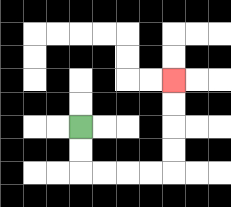{'start': '[3, 5]', 'end': '[7, 3]', 'path_directions': 'D,D,R,R,R,R,U,U,U,U', 'path_coordinates': '[[3, 5], [3, 6], [3, 7], [4, 7], [5, 7], [6, 7], [7, 7], [7, 6], [7, 5], [7, 4], [7, 3]]'}